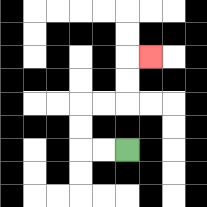{'start': '[5, 6]', 'end': '[6, 2]', 'path_directions': 'L,L,U,U,R,R,U,U,R', 'path_coordinates': '[[5, 6], [4, 6], [3, 6], [3, 5], [3, 4], [4, 4], [5, 4], [5, 3], [5, 2], [6, 2]]'}